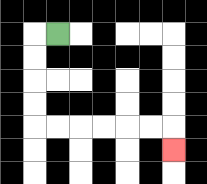{'start': '[2, 1]', 'end': '[7, 6]', 'path_directions': 'L,D,D,D,D,R,R,R,R,R,R,D', 'path_coordinates': '[[2, 1], [1, 1], [1, 2], [1, 3], [1, 4], [1, 5], [2, 5], [3, 5], [4, 5], [5, 5], [6, 5], [7, 5], [7, 6]]'}